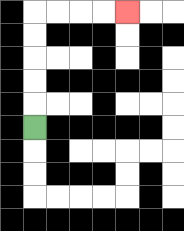{'start': '[1, 5]', 'end': '[5, 0]', 'path_directions': 'U,U,U,U,U,R,R,R,R', 'path_coordinates': '[[1, 5], [1, 4], [1, 3], [1, 2], [1, 1], [1, 0], [2, 0], [3, 0], [4, 0], [5, 0]]'}